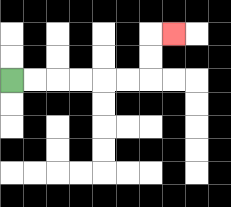{'start': '[0, 3]', 'end': '[7, 1]', 'path_directions': 'R,R,R,R,R,R,U,U,R', 'path_coordinates': '[[0, 3], [1, 3], [2, 3], [3, 3], [4, 3], [5, 3], [6, 3], [6, 2], [6, 1], [7, 1]]'}